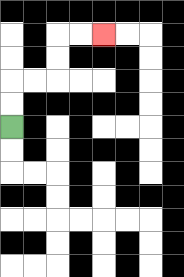{'start': '[0, 5]', 'end': '[4, 1]', 'path_directions': 'U,U,R,R,U,U,R,R', 'path_coordinates': '[[0, 5], [0, 4], [0, 3], [1, 3], [2, 3], [2, 2], [2, 1], [3, 1], [4, 1]]'}